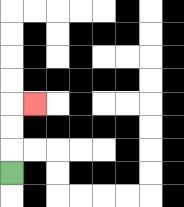{'start': '[0, 7]', 'end': '[1, 4]', 'path_directions': 'U,U,U,R', 'path_coordinates': '[[0, 7], [0, 6], [0, 5], [0, 4], [1, 4]]'}